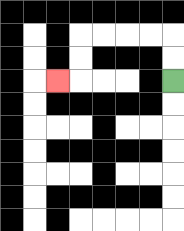{'start': '[7, 3]', 'end': '[2, 3]', 'path_directions': 'U,U,L,L,L,L,D,D,L', 'path_coordinates': '[[7, 3], [7, 2], [7, 1], [6, 1], [5, 1], [4, 1], [3, 1], [3, 2], [3, 3], [2, 3]]'}